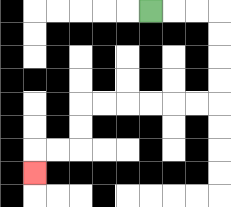{'start': '[6, 0]', 'end': '[1, 7]', 'path_directions': 'R,R,R,D,D,D,D,L,L,L,L,L,L,D,D,L,L,D', 'path_coordinates': '[[6, 0], [7, 0], [8, 0], [9, 0], [9, 1], [9, 2], [9, 3], [9, 4], [8, 4], [7, 4], [6, 4], [5, 4], [4, 4], [3, 4], [3, 5], [3, 6], [2, 6], [1, 6], [1, 7]]'}